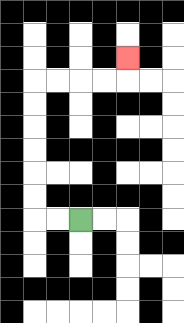{'start': '[3, 9]', 'end': '[5, 2]', 'path_directions': 'L,L,U,U,U,U,U,U,R,R,R,R,U', 'path_coordinates': '[[3, 9], [2, 9], [1, 9], [1, 8], [1, 7], [1, 6], [1, 5], [1, 4], [1, 3], [2, 3], [3, 3], [4, 3], [5, 3], [5, 2]]'}